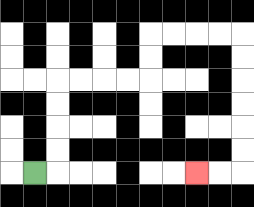{'start': '[1, 7]', 'end': '[8, 7]', 'path_directions': 'R,U,U,U,U,R,R,R,R,U,U,R,R,R,R,D,D,D,D,D,D,L,L', 'path_coordinates': '[[1, 7], [2, 7], [2, 6], [2, 5], [2, 4], [2, 3], [3, 3], [4, 3], [5, 3], [6, 3], [6, 2], [6, 1], [7, 1], [8, 1], [9, 1], [10, 1], [10, 2], [10, 3], [10, 4], [10, 5], [10, 6], [10, 7], [9, 7], [8, 7]]'}